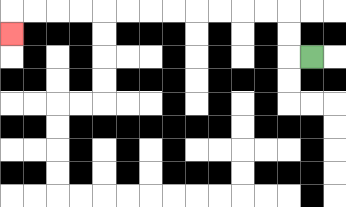{'start': '[13, 2]', 'end': '[0, 1]', 'path_directions': 'L,U,U,L,L,L,L,L,L,L,L,L,L,L,L,D', 'path_coordinates': '[[13, 2], [12, 2], [12, 1], [12, 0], [11, 0], [10, 0], [9, 0], [8, 0], [7, 0], [6, 0], [5, 0], [4, 0], [3, 0], [2, 0], [1, 0], [0, 0], [0, 1]]'}